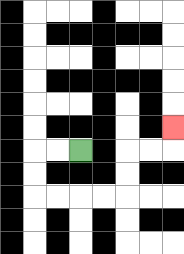{'start': '[3, 6]', 'end': '[7, 5]', 'path_directions': 'L,L,D,D,R,R,R,R,U,U,R,R,U', 'path_coordinates': '[[3, 6], [2, 6], [1, 6], [1, 7], [1, 8], [2, 8], [3, 8], [4, 8], [5, 8], [5, 7], [5, 6], [6, 6], [7, 6], [7, 5]]'}